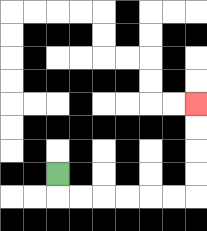{'start': '[2, 7]', 'end': '[8, 4]', 'path_directions': 'D,R,R,R,R,R,R,U,U,U,U', 'path_coordinates': '[[2, 7], [2, 8], [3, 8], [4, 8], [5, 8], [6, 8], [7, 8], [8, 8], [8, 7], [8, 6], [8, 5], [8, 4]]'}